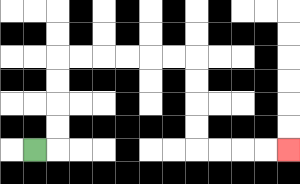{'start': '[1, 6]', 'end': '[12, 6]', 'path_directions': 'R,U,U,U,U,R,R,R,R,R,R,D,D,D,D,R,R,R,R', 'path_coordinates': '[[1, 6], [2, 6], [2, 5], [2, 4], [2, 3], [2, 2], [3, 2], [4, 2], [5, 2], [6, 2], [7, 2], [8, 2], [8, 3], [8, 4], [8, 5], [8, 6], [9, 6], [10, 6], [11, 6], [12, 6]]'}